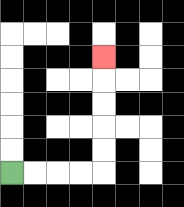{'start': '[0, 7]', 'end': '[4, 2]', 'path_directions': 'R,R,R,R,U,U,U,U,U', 'path_coordinates': '[[0, 7], [1, 7], [2, 7], [3, 7], [4, 7], [4, 6], [4, 5], [4, 4], [4, 3], [4, 2]]'}